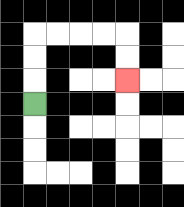{'start': '[1, 4]', 'end': '[5, 3]', 'path_directions': 'U,U,U,R,R,R,R,D,D', 'path_coordinates': '[[1, 4], [1, 3], [1, 2], [1, 1], [2, 1], [3, 1], [4, 1], [5, 1], [5, 2], [5, 3]]'}